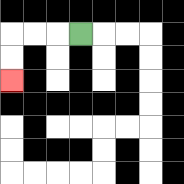{'start': '[3, 1]', 'end': '[0, 3]', 'path_directions': 'L,L,L,D,D', 'path_coordinates': '[[3, 1], [2, 1], [1, 1], [0, 1], [0, 2], [0, 3]]'}